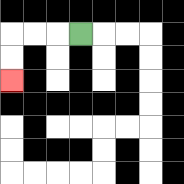{'start': '[3, 1]', 'end': '[0, 3]', 'path_directions': 'L,L,L,D,D', 'path_coordinates': '[[3, 1], [2, 1], [1, 1], [0, 1], [0, 2], [0, 3]]'}